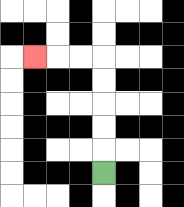{'start': '[4, 7]', 'end': '[1, 2]', 'path_directions': 'U,U,U,U,U,L,L,L', 'path_coordinates': '[[4, 7], [4, 6], [4, 5], [4, 4], [4, 3], [4, 2], [3, 2], [2, 2], [1, 2]]'}